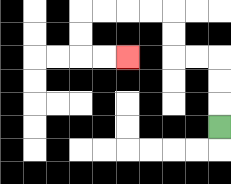{'start': '[9, 5]', 'end': '[5, 2]', 'path_directions': 'U,U,U,L,L,U,U,L,L,L,L,D,D,R,R', 'path_coordinates': '[[9, 5], [9, 4], [9, 3], [9, 2], [8, 2], [7, 2], [7, 1], [7, 0], [6, 0], [5, 0], [4, 0], [3, 0], [3, 1], [3, 2], [4, 2], [5, 2]]'}